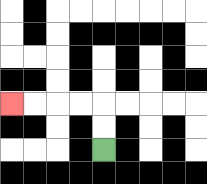{'start': '[4, 6]', 'end': '[0, 4]', 'path_directions': 'U,U,L,L,L,L', 'path_coordinates': '[[4, 6], [4, 5], [4, 4], [3, 4], [2, 4], [1, 4], [0, 4]]'}